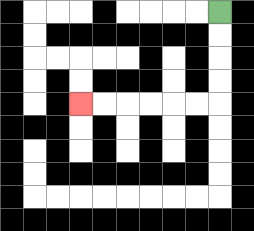{'start': '[9, 0]', 'end': '[3, 4]', 'path_directions': 'D,D,D,D,L,L,L,L,L,L', 'path_coordinates': '[[9, 0], [9, 1], [9, 2], [9, 3], [9, 4], [8, 4], [7, 4], [6, 4], [5, 4], [4, 4], [3, 4]]'}